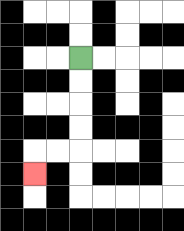{'start': '[3, 2]', 'end': '[1, 7]', 'path_directions': 'D,D,D,D,L,L,D', 'path_coordinates': '[[3, 2], [3, 3], [3, 4], [3, 5], [3, 6], [2, 6], [1, 6], [1, 7]]'}